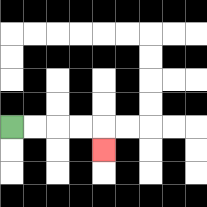{'start': '[0, 5]', 'end': '[4, 6]', 'path_directions': 'R,R,R,R,D', 'path_coordinates': '[[0, 5], [1, 5], [2, 5], [3, 5], [4, 5], [4, 6]]'}